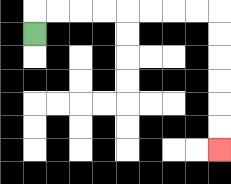{'start': '[1, 1]', 'end': '[9, 6]', 'path_directions': 'U,R,R,R,R,R,R,R,R,D,D,D,D,D,D', 'path_coordinates': '[[1, 1], [1, 0], [2, 0], [3, 0], [4, 0], [5, 0], [6, 0], [7, 0], [8, 0], [9, 0], [9, 1], [9, 2], [9, 3], [9, 4], [9, 5], [9, 6]]'}